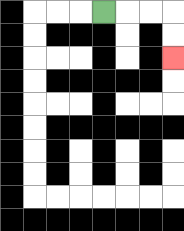{'start': '[4, 0]', 'end': '[7, 2]', 'path_directions': 'R,R,R,D,D', 'path_coordinates': '[[4, 0], [5, 0], [6, 0], [7, 0], [7, 1], [7, 2]]'}